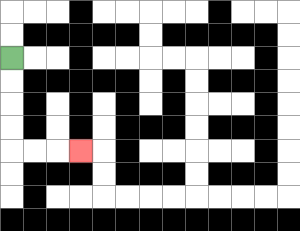{'start': '[0, 2]', 'end': '[3, 6]', 'path_directions': 'D,D,D,D,R,R,R', 'path_coordinates': '[[0, 2], [0, 3], [0, 4], [0, 5], [0, 6], [1, 6], [2, 6], [3, 6]]'}